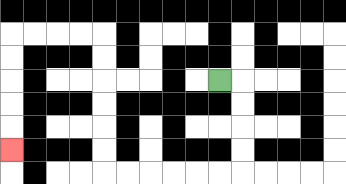{'start': '[9, 3]', 'end': '[0, 6]', 'path_directions': 'R,D,D,D,D,L,L,L,L,L,L,U,U,U,U,U,U,L,L,L,L,D,D,D,D,D', 'path_coordinates': '[[9, 3], [10, 3], [10, 4], [10, 5], [10, 6], [10, 7], [9, 7], [8, 7], [7, 7], [6, 7], [5, 7], [4, 7], [4, 6], [4, 5], [4, 4], [4, 3], [4, 2], [4, 1], [3, 1], [2, 1], [1, 1], [0, 1], [0, 2], [0, 3], [0, 4], [0, 5], [0, 6]]'}